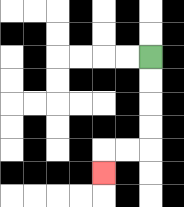{'start': '[6, 2]', 'end': '[4, 7]', 'path_directions': 'D,D,D,D,L,L,D', 'path_coordinates': '[[6, 2], [6, 3], [6, 4], [6, 5], [6, 6], [5, 6], [4, 6], [4, 7]]'}